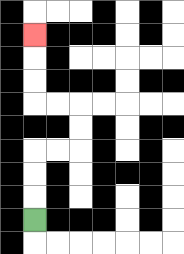{'start': '[1, 9]', 'end': '[1, 1]', 'path_directions': 'U,U,U,R,R,U,U,L,L,U,U,U', 'path_coordinates': '[[1, 9], [1, 8], [1, 7], [1, 6], [2, 6], [3, 6], [3, 5], [3, 4], [2, 4], [1, 4], [1, 3], [1, 2], [1, 1]]'}